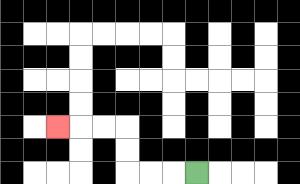{'start': '[8, 7]', 'end': '[2, 5]', 'path_directions': 'L,L,L,U,U,L,L,L', 'path_coordinates': '[[8, 7], [7, 7], [6, 7], [5, 7], [5, 6], [5, 5], [4, 5], [3, 5], [2, 5]]'}